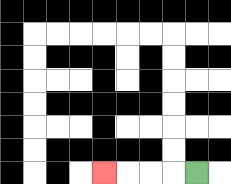{'start': '[8, 7]', 'end': '[4, 7]', 'path_directions': 'L,L,L,L', 'path_coordinates': '[[8, 7], [7, 7], [6, 7], [5, 7], [4, 7]]'}